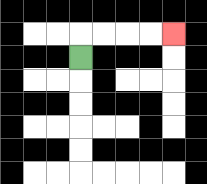{'start': '[3, 2]', 'end': '[7, 1]', 'path_directions': 'U,R,R,R,R', 'path_coordinates': '[[3, 2], [3, 1], [4, 1], [5, 1], [6, 1], [7, 1]]'}